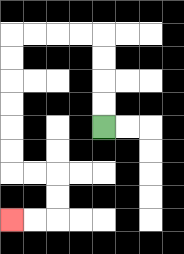{'start': '[4, 5]', 'end': '[0, 9]', 'path_directions': 'U,U,U,U,L,L,L,L,D,D,D,D,D,D,R,R,D,D,L,L', 'path_coordinates': '[[4, 5], [4, 4], [4, 3], [4, 2], [4, 1], [3, 1], [2, 1], [1, 1], [0, 1], [0, 2], [0, 3], [0, 4], [0, 5], [0, 6], [0, 7], [1, 7], [2, 7], [2, 8], [2, 9], [1, 9], [0, 9]]'}